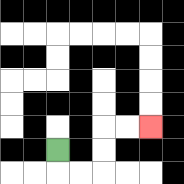{'start': '[2, 6]', 'end': '[6, 5]', 'path_directions': 'D,R,R,U,U,R,R', 'path_coordinates': '[[2, 6], [2, 7], [3, 7], [4, 7], [4, 6], [4, 5], [5, 5], [6, 5]]'}